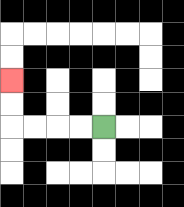{'start': '[4, 5]', 'end': '[0, 3]', 'path_directions': 'L,L,L,L,U,U', 'path_coordinates': '[[4, 5], [3, 5], [2, 5], [1, 5], [0, 5], [0, 4], [0, 3]]'}